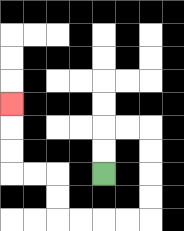{'start': '[4, 7]', 'end': '[0, 4]', 'path_directions': 'U,U,R,R,D,D,D,D,L,L,L,L,U,U,L,L,U,U,U', 'path_coordinates': '[[4, 7], [4, 6], [4, 5], [5, 5], [6, 5], [6, 6], [6, 7], [6, 8], [6, 9], [5, 9], [4, 9], [3, 9], [2, 9], [2, 8], [2, 7], [1, 7], [0, 7], [0, 6], [0, 5], [0, 4]]'}